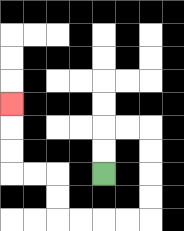{'start': '[4, 7]', 'end': '[0, 4]', 'path_directions': 'U,U,R,R,D,D,D,D,L,L,L,L,U,U,L,L,U,U,U', 'path_coordinates': '[[4, 7], [4, 6], [4, 5], [5, 5], [6, 5], [6, 6], [6, 7], [6, 8], [6, 9], [5, 9], [4, 9], [3, 9], [2, 9], [2, 8], [2, 7], [1, 7], [0, 7], [0, 6], [0, 5], [0, 4]]'}